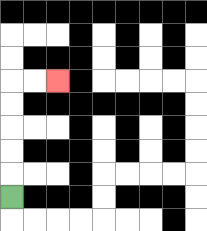{'start': '[0, 8]', 'end': '[2, 3]', 'path_directions': 'U,U,U,U,U,R,R', 'path_coordinates': '[[0, 8], [0, 7], [0, 6], [0, 5], [0, 4], [0, 3], [1, 3], [2, 3]]'}